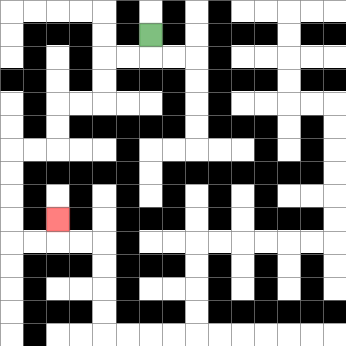{'start': '[6, 1]', 'end': '[2, 9]', 'path_directions': 'D,L,L,D,D,L,L,D,D,L,L,D,D,D,D,R,R,U', 'path_coordinates': '[[6, 1], [6, 2], [5, 2], [4, 2], [4, 3], [4, 4], [3, 4], [2, 4], [2, 5], [2, 6], [1, 6], [0, 6], [0, 7], [0, 8], [0, 9], [0, 10], [1, 10], [2, 10], [2, 9]]'}